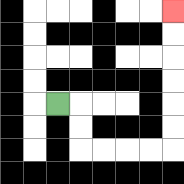{'start': '[2, 4]', 'end': '[7, 0]', 'path_directions': 'R,D,D,R,R,R,R,U,U,U,U,U,U', 'path_coordinates': '[[2, 4], [3, 4], [3, 5], [3, 6], [4, 6], [5, 6], [6, 6], [7, 6], [7, 5], [7, 4], [7, 3], [7, 2], [7, 1], [7, 0]]'}